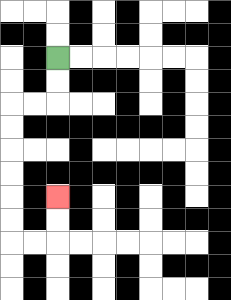{'start': '[2, 2]', 'end': '[2, 8]', 'path_directions': 'D,D,L,L,D,D,D,D,D,D,R,R,U,U', 'path_coordinates': '[[2, 2], [2, 3], [2, 4], [1, 4], [0, 4], [0, 5], [0, 6], [0, 7], [0, 8], [0, 9], [0, 10], [1, 10], [2, 10], [2, 9], [2, 8]]'}